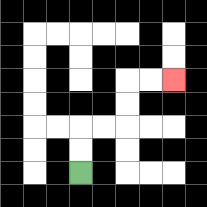{'start': '[3, 7]', 'end': '[7, 3]', 'path_directions': 'U,U,R,R,U,U,R,R', 'path_coordinates': '[[3, 7], [3, 6], [3, 5], [4, 5], [5, 5], [5, 4], [5, 3], [6, 3], [7, 3]]'}